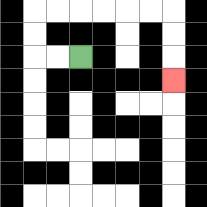{'start': '[3, 2]', 'end': '[7, 3]', 'path_directions': 'L,L,U,U,R,R,R,R,R,R,D,D,D', 'path_coordinates': '[[3, 2], [2, 2], [1, 2], [1, 1], [1, 0], [2, 0], [3, 0], [4, 0], [5, 0], [6, 0], [7, 0], [7, 1], [7, 2], [7, 3]]'}